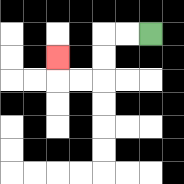{'start': '[6, 1]', 'end': '[2, 2]', 'path_directions': 'L,L,D,D,L,L,U', 'path_coordinates': '[[6, 1], [5, 1], [4, 1], [4, 2], [4, 3], [3, 3], [2, 3], [2, 2]]'}